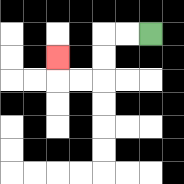{'start': '[6, 1]', 'end': '[2, 2]', 'path_directions': 'L,L,D,D,L,L,U', 'path_coordinates': '[[6, 1], [5, 1], [4, 1], [4, 2], [4, 3], [3, 3], [2, 3], [2, 2]]'}